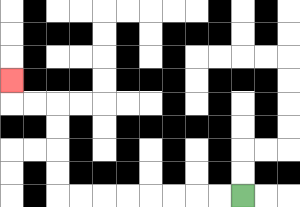{'start': '[10, 8]', 'end': '[0, 3]', 'path_directions': 'L,L,L,L,L,L,L,L,U,U,U,U,L,L,U', 'path_coordinates': '[[10, 8], [9, 8], [8, 8], [7, 8], [6, 8], [5, 8], [4, 8], [3, 8], [2, 8], [2, 7], [2, 6], [2, 5], [2, 4], [1, 4], [0, 4], [0, 3]]'}